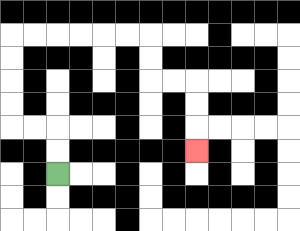{'start': '[2, 7]', 'end': '[8, 6]', 'path_directions': 'U,U,L,L,U,U,U,U,R,R,R,R,R,R,D,D,R,R,D,D,D', 'path_coordinates': '[[2, 7], [2, 6], [2, 5], [1, 5], [0, 5], [0, 4], [0, 3], [0, 2], [0, 1], [1, 1], [2, 1], [3, 1], [4, 1], [5, 1], [6, 1], [6, 2], [6, 3], [7, 3], [8, 3], [8, 4], [8, 5], [8, 6]]'}